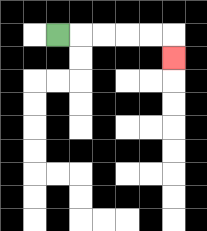{'start': '[2, 1]', 'end': '[7, 2]', 'path_directions': 'R,R,R,R,R,D', 'path_coordinates': '[[2, 1], [3, 1], [4, 1], [5, 1], [6, 1], [7, 1], [7, 2]]'}